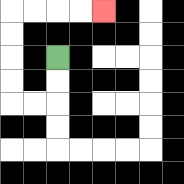{'start': '[2, 2]', 'end': '[4, 0]', 'path_directions': 'D,D,L,L,U,U,U,U,R,R,R,R', 'path_coordinates': '[[2, 2], [2, 3], [2, 4], [1, 4], [0, 4], [0, 3], [0, 2], [0, 1], [0, 0], [1, 0], [2, 0], [3, 0], [4, 0]]'}